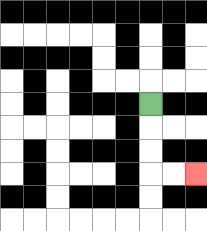{'start': '[6, 4]', 'end': '[8, 7]', 'path_directions': 'D,D,D,R,R', 'path_coordinates': '[[6, 4], [6, 5], [6, 6], [6, 7], [7, 7], [8, 7]]'}